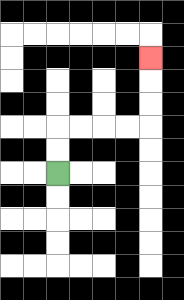{'start': '[2, 7]', 'end': '[6, 2]', 'path_directions': 'U,U,R,R,R,R,U,U,U', 'path_coordinates': '[[2, 7], [2, 6], [2, 5], [3, 5], [4, 5], [5, 5], [6, 5], [6, 4], [6, 3], [6, 2]]'}